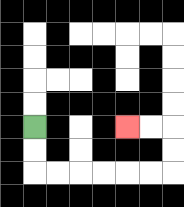{'start': '[1, 5]', 'end': '[5, 5]', 'path_directions': 'D,D,R,R,R,R,R,R,U,U,L,L', 'path_coordinates': '[[1, 5], [1, 6], [1, 7], [2, 7], [3, 7], [4, 7], [5, 7], [6, 7], [7, 7], [7, 6], [7, 5], [6, 5], [5, 5]]'}